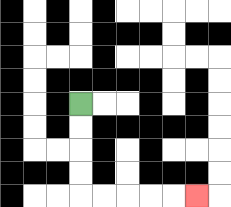{'start': '[3, 4]', 'end': '[8, 8]', 'path_directions': 'D,D,D,D,R,R,R,R,R', 'path_coordinates': '[[3, 4], [3, 5], [3, 6], [3, 7], [3, 8], [4, 8], [5, 8], [6, 8], [7, 8], [8, 8]]'}